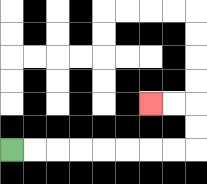{'start': '[0, 6]', 'end': '[6, 4]', 'path_directions': 'R,R,R,R,R,R,R,R,U,U,L,L', 'path_coordinates': '[[0, 6], [1, 6], [2, 6], [3, 6], [4, 6], [5, 6], [6, 6], [7, 6], [8, 6], [8, 5], [8, 4], [7, 4], [6, 4]]'}